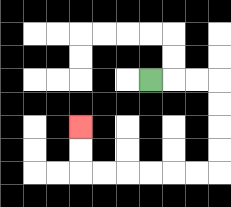{'start': '[6, 3]', 'end': '[3, 5]', 'path_directions': 'R,R,R,D,D,D,D,L,L,L,L,L,L,U,U', 'path_coordinates': '[[6, 3], [7, 3], [8, 3], [9, 3], [9, 4], [9, 5], [9, 6], [9, 7], [8, 7], [7, 7], [6, 7], [5, 7], [4, 7], [3, 7], [3, 6], [3, 5]]'}